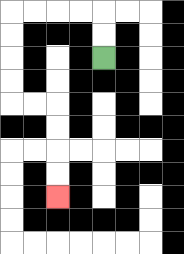{'start': '[4, 2]', 'end': '[2, 8]', 'path_directions': 'U,U,L,L,L,L,D,D,D,D,R,R,D,D,D,D', 'path_coordinates': '[[4, 2], [4, 1], [4, 0], [3, 0], [2, 0], [1, 0], [0, 0], [0, 1], [0, 2], [0, 3], [0, 4], [1, 4], [2, 4], [2, 5], [2, 6], [2, 7], [2, 8]]'}